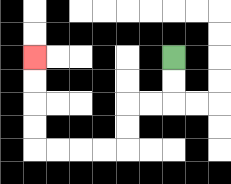{'start': '[7, 2]', 'end': '[1, 2]', 'path_directions': 'D,D,L,L,D,D,L,L,L,L,U,U,U,U', 'path_coordinates': '[[7, 2], [7, 3], [7, 4], [6, 4], [5, 4], [5, 5], [5, 6], [4, 6], [3, 6], [2, 6], [1, 6], [1, 5], [1, 4], [1, 3], [1, 2]]'}